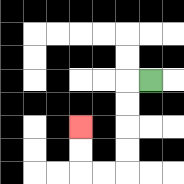{'start': '[6, 3]', 'end': '[3, 5]', 'path_directions': 'L,D,D,D,D,L,L,U,U', 'path_coordinates': '[[6, 3], [5, 3], [5, 4], [5, 5], [5, 6], [5, 7], [4, 7], [3, 7], [3, 6], [3, 5]]'}